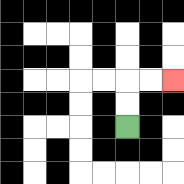{'start': '[5, 5]', 'end': '[7, 3]', 'path_directions': 'U,U,R,R', 'path_coordinates': '[[5, 5], [5, 4], [5, 3], [6, 3], [7, 3]]'}